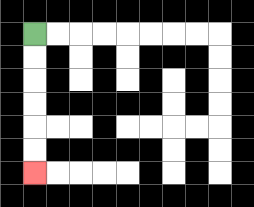{'start': '[1, 1]', 'end': '[1, 7]', 'path_directions': 'D,D,D,D,D,D', 'path_coordinates': '[[1, 1], [1, 2], [1, 3], [1, 4], [1, 5], [1, 6], [1, 7]]'}